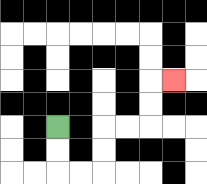{'start': '[2, 5]', 'end': '[7, 3]', 'path_directions': 'D,D,R,R,U,U,R,R,U,U,R', 'path_coordinates': '[[2, 5], [2, 6], [2, 7], [3, 7], [4, 7], [4, 6], [4, 5], [5, 5], [6, 5], [6, 4], [6, 3], [7, 3]]'}